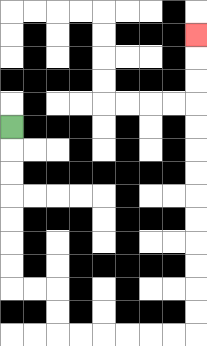{'start': '[0, 5]', 'end': '[8, 1]', 'path_directions': 'D,D,D,D,D,D,D,R,R,D,D,R,R,R,R,R,R,U,U,U,U,U,U,U,U,U,U,U,U,U', 'path_coordinates': '[[0, 5], [0, 6], [0, 7], [0, 8], [0, 9], [0, 10], [0, 11], [0, 12], [1, 12], [2, 12], [2, 13], [2, 14], [3, 14], [4, 14], [5, 14], [6, 14], [7, 14], [8, 14], [8, 13], [8, 12], [8, 11], [8, 10], [8, 9], [8, 8], [8, 7], [8, 6], [8, 5], [8, 4], [8, 3], [8, 2], [8, 1]]'}